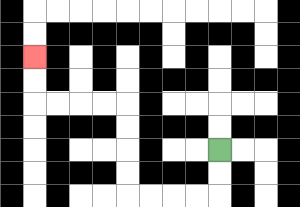{'start': '[9, 6]', 'end': '[1, 2]', 'path_directions': 'D,D,L,L,L,L,U,U,U,U,L,L,L,L,U,U', 'path_coordinates': '[[9, 6], [9, 7], [9, 8], [8, 8], [7, 8], [6, 8], [5, 8], [5, 7], [5, 6], [5, 5], [5, 4], [4, 4], [3, 4], [2, 4], [1, 4], [1, 3], [1, 2]]'}